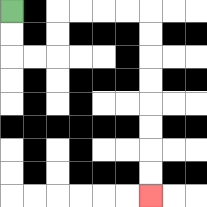{'start': '[0, 0]', 'end': '[6, 8]', 'path_directions': 'D,D,R,R,U,U,R,R,R,R,D,D,D,D,D,D,D,D', 'path_coordinates': '[[0, 0], [0, 1], [0, 2], [1, 2], [2, 2], [2, 1], [2, 0], [3, 0], [4, 0], [5, 0], [6, 0], [6, 1], [6, 2], [6, 3], [6, 4], [6, 5], [6, 6], [6, 7], [6, 8]]'}